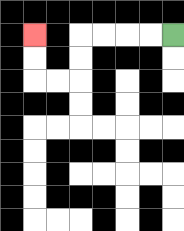{'start': '[7, 1]', 'end': '[1, 1]', 'path_directions': 'L,L,L,L,D,D,L,L,U,U', 'path_coordinates': '[[7, 1], [6, 1], [5, 1], [4, 1], [3, 1], [3, 2], [3, 3], [2, 3], [1, 3], [1, 2], [1, 1]]'}